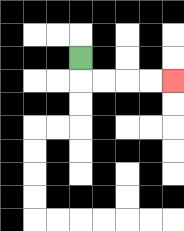{'start': '[3, 2]', 'end': '[7, 3]', 'path_directions': 'D,R,R,R,R', 'path_coordinates': '[[3, 2], [3, 3], [4, 3], [5, 3], [6, 3], [7, 3]]'}